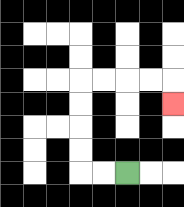{'start': '[5, 7]', 'end': '[7, 4]', 'path_directions': 'L,L,U,U,U,U,R,R,R,R,D', 'path_coordinates': '[[5, 7], [4, 7], [3, 7], [3, 6], [3, 5], [3, 4], [3, 3], [4, 3], [5, 3], [6, 3], [7, 3], [7, 4]]'}